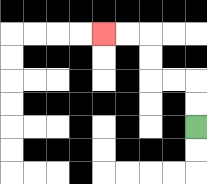{'start': '[8, 5]', 'end': '[4, 1]', 'path_directions': 'U,U,L,L,U,U,L,L', 'path_coordinates': '[[8, 5], [8, 4], [8, 3], [7, 3], [6, 3], [6, 2], [6, 1], [5, 1], [4, 1]]'}